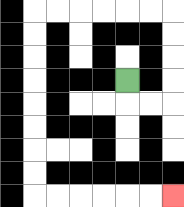{'start': '[5, 3]', 'end': '[7, 8]', 'path_directions': 'D,R,R,U,U,U,U,L,L,L,L,L,L,D,D,D,D,D,D,D,D,R,R,R,R,R,R', 'path_coordinates': '[[5, 3], [5, 4], [6, 4], [7, 4], [7, 3], [7, 2], [7, 1], [7, 0], [6, 0], [5, 0], [4, 0], [3, 0], [2, 0], [1, 0], [1, 1], [1, 2], [1, 3], [1, 4], [1, 5], [1, 6], [1, 7], [1, 8], [2, 8], [3, 8], [4, 8], [5, 8], [6, 8], [7, 8]]'}